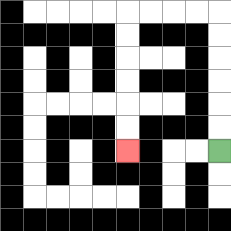{'start': '[9, 6]', 'end': '[5, 6]', 'path_directions': 'U,U,U,U,U,U,L,L,L,L,D,D,D,D,D,D', 'path_coordinates': '[[9, 6], [9, 5], [9, 4], [9, 3], [9, 2], [9, 1], [9, 0], [8, 0], [7, 0], [6, 0], [5, 0], [5, 1], [5, 2], [5, 3], [5, 4], [5, 5], [5, 6]]'}